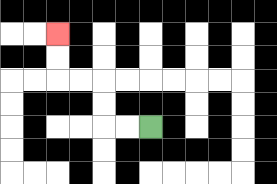{'start': '[6, 5]', 'end': '[2, 1]', 'path_directions': 'L,L,U,U,L,L,U,U', 'path_coordinates': '[[6, 5], [5, 5], [4, 5], [4, 4], [4, 3], [3, 3], [2, 3], [2, 2], [2, 1]]'}